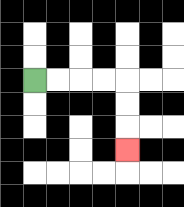{'start': '[1, 3]', 'end': '[5, 6]', 'path_directions': 'R,R,R,R,D,D,D', 'path_coordinates': '[[1, 3], [2, 3], [3, 3], [4, 3], [5, 3], [5, 4], [5, 5], [5, 6]]'}